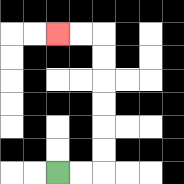{'start': '[2, 7]', 'end': '[2, 1]', 'path_directions': 'R,R,U,U,U,U,U,U,L,L', 'path_coordinates': '[[2, 7], [3, 7], [4, 7], [4, 6], [4, 5], [4, 4], [4, 3], [4, 2], [4, 1], [3, 1], [2, 1]]'}